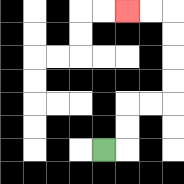{'start': '[4, 6]', 'end': '[5, 0]', 'path_directions': 'R,U,U,R,R,U,U,U,U,L,L', 'path_coordinates': '[[4, 6], [5, 6], [5, 5], [5, 4], [6, 4], [7, 4], [7, 3], [7, 2], [7, 1], [7, 0], [6, 0], [5, 0]]'}